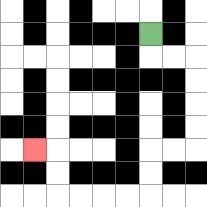{'start': '[6, 1]', 'end': '[1, 6]', 'path_directions': 'D,R,R,D,D,D,D,L,L,D,D,L,L,L,L,U,U,L', 'path_coordinates': '[[6, 1], [6, 2], [7, 2], [8, 2], [8, 3], [8, 4], [8, 5], [8, 6], [7, 6], [6, 6], [6, 7], [6, 8], [5, 8], [4, 8], [3, 8], [2, 8], [2, 7], [2, 6], [1, 6]]'}